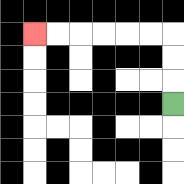{'start': '[7, 4]', 'end': '[1, 1]', 'path_directions': 'U,U,U,L,L,L,L,L,L', 'path_coordinates': '[[7, 4], [7, 3], [7, 2], [7, 1], [6, 1], [5, 1], [4, 1], [3, 1], [2, 1], [1, 1]]'}